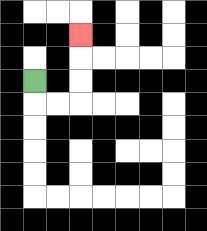{'start': '[1, 3]', 'end': '[3, 1]', 'path_directions': 'D,R,R,U,U,U', 'path_coordinates': '[[1, 3], [1, 4], [2, 4], [3, 4], [3, 3], [3, 2], [3, 1]]'}